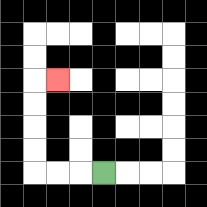{'start': '[4, 7]', 'end': '[2, 3]', 'path_directions': 'L,L,L,U,U,U,U,R', 'path_coordinates': '[[4, 7], [3, 7], [2, 7], [1, 7], [1, 6], [1, 5], [1, 4], [1, 3], [2, 3]]'}